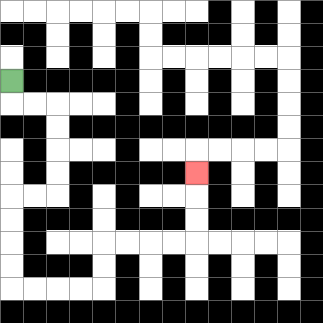{'start': '[0, 3]', 'end': '[8, 7]', 'path_directions': 'D,R,R,D,D,D,D,L,L,D,D,D,D,R,R,R,R,U,U,R,R,R,R,U,U,U', 'path_coordinates': '[[0, 3], [0, 4], [1, 4], [2, 4], [2, 5], [2, 6], [2, 7], [2, 8], [1, 8], [0, 8], [0, 9], [0, 10], [0, 11], [0, 12], [1, 12], [2, 12], [3, 12], [4, 12], [4, 11], [4, 10], [5, 10], [6, 10], [7, 10], [8, 10], [8, 9], [8, 8], [8, 7]]'}